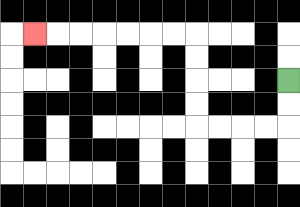{'start': '[12, 3]', 'end': '[1, 1]', 'path_directions': 'D,D,L,L,L,L,U,U,U,U,L,L,L,L,L,L,L', 'path_coordinates': '[[12, 3], [12, 4], [12, 5], [11, 5], [10, 5], [9, 5], [8, 5], [8, 4], [8, 3], [8, 2], [8, 1], [7, 1], [6, 1], [5, 1], [4, 1], [3, 1], [2, 1], [1, 1]]'}